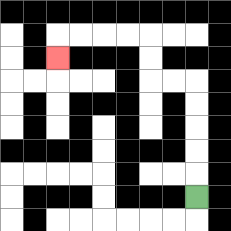{'start': '[8, 8]', 'end': '[2, 2]', 'path_directions': 'U,U,U,U,U,L,L,U,U,L,L,L,L,D', 'path_coordinates': '[[8, 8], [8, 7], [8, 6], [8, 5], [8, 4], [8, 3], [7, 3], [6, 3], [6, 2], [6, 1], [5, 1], [4, 1], [3, 1], [2, 1], [2, 2]]'}